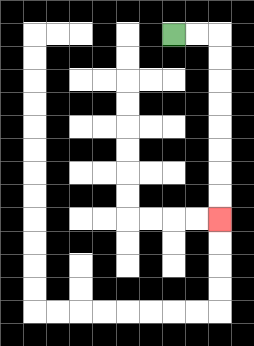{'start': '[7, 1]', 'end': '[9, 9]', 'path_directions': 'R,R,D,D,D,D,D,D,D,D', 'path_coordinates': '[[7, 1], [8, 1], [9, 1], [9, 2], [9, 3], [9, 4], [9, 5], [9, 6], [9, 7], [9, 8], [9, 9]]'}